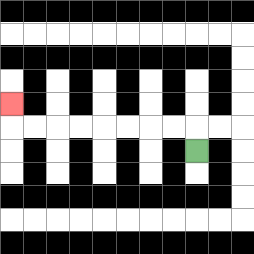{'start': '[8, 6]', 'end': '[0, 4]', 'path_directions': 'U,L,L,L,L,L,L,L,L,U', 'path_coordinates': '[[8, 6], [8, 5], [7, 5], [6, 5], [5, 5], [4, 5], [3, 5], [2, 5], [1, 5], [0, 5], [0, 4]]'}